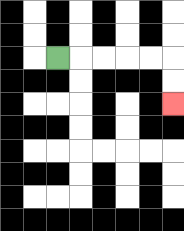{'start': '[2, 2]', 'end': '[7, 4]', 'path_directions': 'R,R,R,R,R,D,D', 'path_coordinates': '[[2, 2], [3, 2], [4, 2], [5, 2], [6, 2], [7, 2], [7, 3], [7, 4]]'}